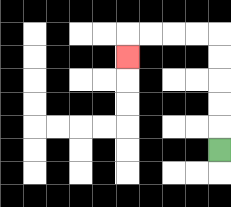{'start': '[9, 6]', 'end': '[5, 2]', 'path_directions': 'U,U,U,U,U,L,L,L,L,D', 'path_coordinates': '[[9, 6], [9, 5], [9, 4], [9, 3], [9, 2], [9, 1], [8, 1], [7, 1], [6, 1], [5, 1], [5, 2]]'}